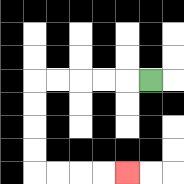{'start': '[6, 3]', 'end': '[5, 7]', 'path_directions': 'L,L,L,L,L,D,D,D,D,R,R,R,R', 'path_coordinates': '[[6, 3], [5, 3], [4, 3], [3, 3], [2, 3], [1, 3], [1, 4], [1, 5], [1, 6], [1, 7], [2, 7], [3, 7], [4, 7], [5, 7]]'}